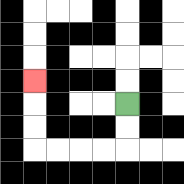{'start': '[5, 4]', 'end': '[1, 3]', 'path_directions': 'D,D,L,L,L,L,U,U,U', 'path_coordinates': '[[5, 4], [5, 5], [5, 6], [4, 6], [3, 6], [2, 6], [1, 6], [1, 5], [1, 4], [1, 3]]'}